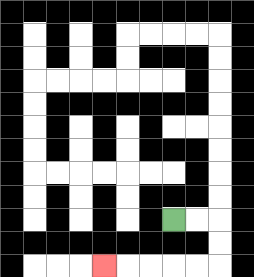{'start': '[7, 9]', 'end': '[4, 11]', 'path_directions': 'R,R,D,D,L,L,L,L,L', 'path_coordinates': '[[7, 9], [8, 9], [9, 9], [9, 10], [9, 11], [8, 11], [7, 11], [6, 11], [5, 11], [4, 11]]'}